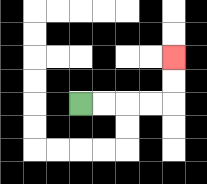{'start': '[3, 4]', 'end': '[7, 2]', 'path_directions': 'R,R,R,R,U,U', 'path_coordinates': '[[3, 4], [4, 4], [5, 4], [6, 4], [7, 4], [7, 3], [7, 2]]'}